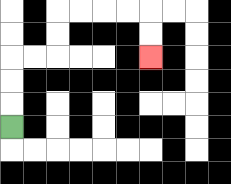{'start': '[0, 5]', 'end': '[6, 2]', 'path_directions': 'U,U,U,R,R,U,U,R,R,R,R,D,D', 'path_coordinates': '[[0, 5], [0, 4], [0, 3], [0, 2], [1, 2], [2, 2], [2, 1], [2, 0], [3, 0], [4, 0], [5, 0], [6, 0], [6, 1], [6, 2]]'}